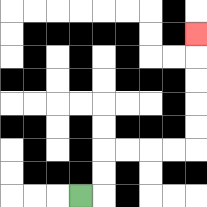{'start': '[3, 8]', 'end': '[8, 1]', 'path_directions': 'R,U,U,R,R,R,R,U,U,U,U,U', 'path_coordinates': '[[3, 8], [4, 8], [4, 7], [4, 6], [5, 6], [6, 6], [7, 6], [8, 6], [8, 5], [8, 4], [8, 3], [8, 2], [8, 1]]'}